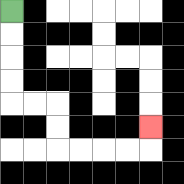{'start': '[0, 0]', 'end': '[6, 5]', 'path_directions': 'D,D,D,D,R,R,D,D,R,R,R,R,U', 'path_coordinates': '[[0, 0], [0, 1], [0, 2], [0, 3], [0, 4], [1, 4], [2, 4], [2, 5], [2, 6], [3, 6], [4, 6], [5, 6], [6, 6], [6, 5]]'}